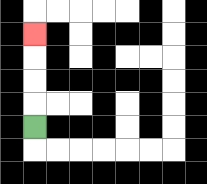{'start': '[1, 5]', 'end': '[1, 1]', 'path_directions': 'U,U,U,U', 'path_coordinates': '[[1, 5], [1, 4], [1, 3], [1, 2], [1, 1]]'}